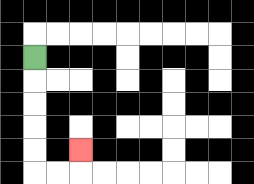{'start': '[1, 2]', 'end': '[3, 6]', 'path_directions': 'D,D,D,D,D,R,R,U', 'path_coordinates': '[[1, 2], [1, 3], [1, 4], [1, 5], [1, 6], [1, 7], [2, 7], [3, 7], [3, 6]]'}